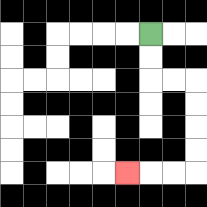{'start': '[6, 1]', 'end': '[5, 7]', 'path_directions': 'D,D,R,R,D,D,D,D,L,L,L', 'path_coordinates': '[[6, 1], [6, 2], [6, 3], [7, 3], [8, 3], [8, 4], [8, 5], [8, 6], [8, 7], [7, 7], [6, 7], [5, 7]]'}